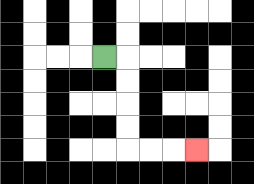{'start': '[4, 2]', 'end': '[8, 6]', 'path_directions': 'R,D,D,D,D,R,R,R', 'path_coordinates': '[[4, 2], [5, 2], [5, 3], [5, 4], [5, 5], [5, 6], [6, 6], [7, 6], [8, 6]]'}